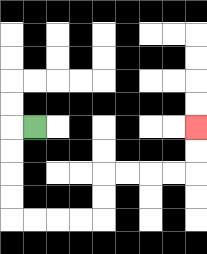{'start': '[1, 5]', 'end': '[8, 5]', 'path_directions': 'L,D,D,D,D,R,R,R,R,U,U,R,R,R,R,U,U', 'path_coordinates': '[[1, 5], [0, 5], [0, 6], [0, 7], [0, 8], [0, 9], [1, 9], [2, 9], [3, 9], [4, 9], [4, 8], [4, 7], [5, 7], [6, 7], [7, 7], [8, 7], [8, 6], [8, 5]]'}